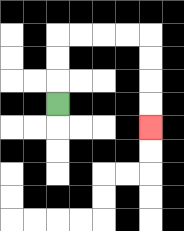{'start': '[2, 4]', 'end': '[6, 5]', 'path_directions': 'U,U,U,R,R,R,R,D,D,D,D', 'path_coordinates': '[[2, 4], [2, 3], [2, 2], [2, 1], [3, 1], [4, 1], [5, 1], [6, 1], [6, 2], [6, 3], [6, 4], [6, 5]]'}